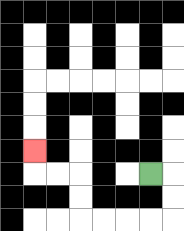{'start': '[6, 7]', 'end': '[1, 6]', 'path_directions': 'R,D,D,L,L,L,L,U,U,L,L,U', 'path_coordinates': '[[6, 7], [7, 7], [7, 8], [7, 9], [6, 9], [5, 9], [4, 9], [3, 9], [3, 8], [3, 7], [2, 7], [1, 7], [1, 6]]'}